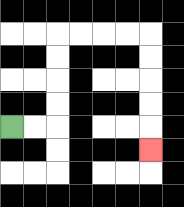{'start': '[0, 5]', 'end': '[6, 6]', 'path_directions': 'R,R,U,U,U,U,R,R,R,R,D,D,D,D,D', 'path_coordinates': '[[0, 5], [1, 5], [2, 5], [2, 4], [2, 3], [2, 2], [2, 1], [3, 1], [4, 1], [5, 1], [6, 1], [6, 2], [6, 3], [6, 4], [6, 5], [6, 6]]'}